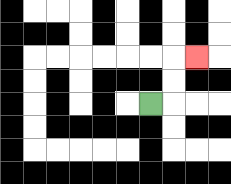{'start': '[6, 4]', 'end': '[8, 2]', 'path_directions': 'R,U,U,R', 'path_coordinates': '[[6, 4], [7, 4], [7, 3], [7, 2], [8, 2]]'}